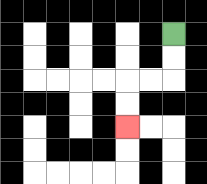{'start': '[7, 1]', 'end': '[5, 5]', 'path_directions': 'D,D,L,L,D,D', 'path_coordinates': '[[7, 1], [7, 2], [7, 3], [6, 3], [5, 3], [5, 4], [5, 5]]'}